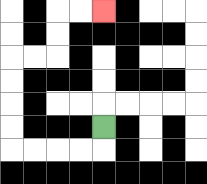{'start': '[4, 5]', 'end': '[4, 0]', 'path_directions': 'D,L,L,L,L,U,U,U,U,R,R,U,U,R,R', 'path_coordinates': '[[4, 5], [4, 6], [3, 6], [2, 6], [1, 6], [0, 6], [0, 5], [0, 4], [0, 3], [0, 2], [1, 2], [2, 2], [2, 1], [2, 0], [3, 0], [4, 0]]'}